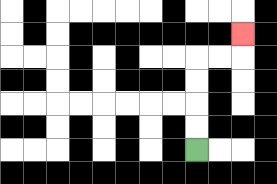{'start': '[8, 6]', 'end': '[10, 1]', 'path_directions': 'U,U,U,U,R,R,U', 'path_coordinates': '[[8, 6], [8, 5], [8, 4], [8, 3], [8, 2], [9, 2], [10, 2], [10, 1]]'}